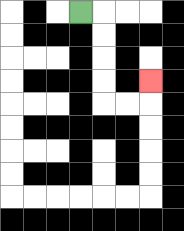{'start': '[3, 0]', 'end': '[6, 3]', 'path_directions': 'R,D,D,D,D,R,R,U', 'path_coordinates': '[[3, 0], [4, 0], [4, 1], [4, 2], [4, 3], [4, 4], [5, 4], [6, 4], [6, 3]]'}